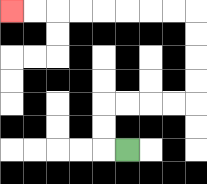{'start': '[5, 6]', 'end': '[0, 0]', 'path_directions': 'L,U,U,R,R,R,R,U,U,U,U,L,L,L,L,L,L,L,L', 'path_coordinates': '[[5, 6], [4, 6], [4, 5], [4, 4], [5, 4], [6, 4], [7, 4], [8, 4], [8, 3], [8, 2], [8, 1], [8, 0], [7, 0], [6, 0], [5, 0], [4, 0], [3, 0], [2, 0], [1, 0], [0, 0]]'}